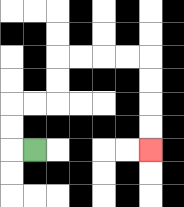{'start': '[1, 6]', 'end': '[6, 6]', 'path_directions': 'L,U,U,R,R,U,U,R,R,R,R,D,D,D,D', 'path_coordinates': '[[1, 6], [0, 6], [0, 5], [0, 4], [1, 4], [2, 4], [2, 3], [2, 2], [3, 2], [4, 2], [5, 2], [6, 2], [6, 3], [6, 4], [6, 5], [6, 6]]'}